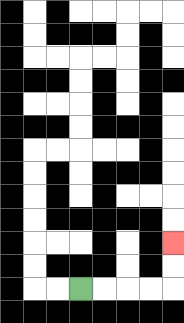{'start': '[3, 12]', 'end': '[7, 10]', 'path_directions': 'R,R,R,R,U,U', 'path_coordinates': '[[3, 12], [4, 12], [5, 12], [6, 12], [7, 12], [7, 11], [7, 10]]'}